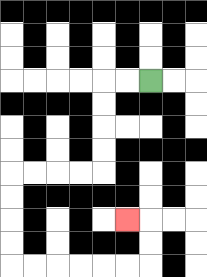{'start': '[6, 3]', 'end': '[5, 9]', 'path_directions': 'L,L,D,D,D,D,L,L,L,L,D,D,D,D,R,R,R,R,R,R,U,U,L', 'path_coordinates': '[[6, 3], [5, 3], [4, 3], [4, 4], [4, 5], [4, 6], [4, 7], [3, 7], [2, 7], [1, 7], [0, 7], [0, 8], [0, 9], [0, 10], [0, 11], [1, 11], [2, 11], [3, 11], [4, 11], [5, 11], [6, 11], [6, 10], [6, 9], [5, 9]]'}